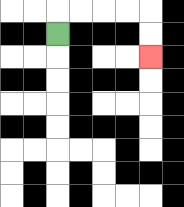{'start': '[2, 1]', 'end': '[6, 2]', 'path_directions': 'U,R,R,R,R,D,D', 'path_coordinates': '[[2, 1], [2, 0], [3, 0], [4, 0], [5, 0], [6, 0], [6, 1], [6, 2]]'}